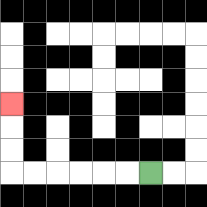{'start': '[6, 7]', 'end': '[0, 4]', 'path_directions': 'L,L,L,L,L,L,U,U,U', 'path_coordinates': '[[6, 7], [5, 7], [4, 7], [3, 7], [2, 7], [1, 7], [0, 7], [0, 6], [0, 5], [0, 4]]'}